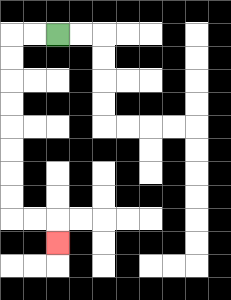{'start': '[2, 1]', 'end': '[2, 10]', 'path_directions': 'L,L,D,D,D,D,D,D,D,D,R,R,D', 'path_coordinates': '[[2, 1], [1, 1], [0, 1], [0, 2], [0, 3], [0, 4], [0, 5], [0, 6], [0, 7], [0, 8], [0, 9], [1, 9], [2, 9], [2, 10]]'}